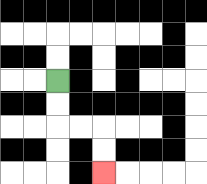{'start': '[2, 3]', 'end': '[4, 7]', 'path_directions': 'D,D,R,R,D,D', 'path_coordinates': '[[2, 3], [2, 4], [2, 5], [3, 5], [4, 5], [4, 6], [4, 7]]'}